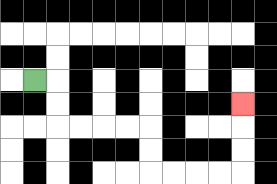{'start': '[1, 3]', 'end': '[10, 4]', 'path_directions': 'R,D,D,R,R,R,R,D,D,R,R,R,R,U,U,U', 'path_coordinates': '[[1, 3], [2, 3], [2, 4], [2, 5], [3, 5], [4, 5], [5, 5], [6, 5], [6, 6], [6, 7], [7, 7], [8, 7], [9, 7], [10, 7], [10, 6], [10, 5], [10, 4]]'}